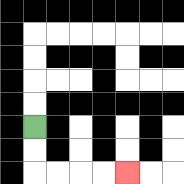{'start': '[1, 5]', 'end': '[5, 7]', 'path_directions': 'D,D,R,R,R,R', 'path_coordinates': '[[1, 5], [1, 6], [1, 7], [2, 7], [3, 7], [4, 7], [5, 7]]'}